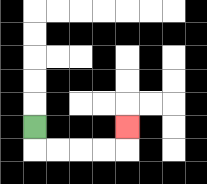{'start': '[1, 5]', 'end': '[5, 5]', 'path_directions': 'D,R,R,R,R,U', 'path_coordinates': '[[1, 5], [1, 6], [2, 6], [3, 6], [4, 6], [5, 6], [5, 5]]'}